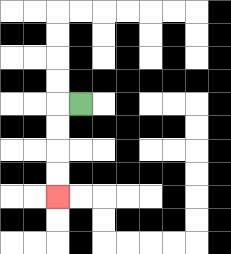{'start': '[3, 4]', 'end': '[2, 8]', 'path_directions': 'L,D,D,D,D', 'path_coordinates': '[[3, 4], [2, 4], [2, 5], [2, 6], [2, 7], [2, 8]]'}